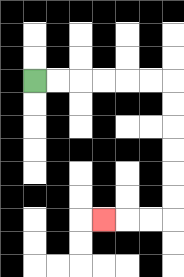{'start': '[1, 3]', 'end': '[4, 9]', 'path_directions': 'R,R,R,R,R,R,D,D,D,D,D,D,L,L,L', 'path_coordinates': '[[1, 3], [2, 3], [3, 3], [4, 3], [5, 3], [6, 3], [7, 3], [7, 4], [7, 5], [7, 6], [7, 7], [7, 8], [7, 9], [6, 9], [5, 9], [4, 9]]'}